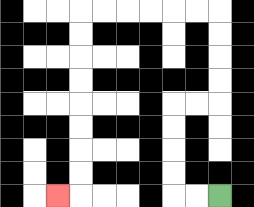{'start': '[9, 8]', 'end': '[2, 8]', 'path_directions': 'L,L,U,U,U,U,R,R,U,U,U,U,L,L,L,L,L,L,D,D,D,D,D,D,D,D,L', 'path_coordinates': '[[9, 8], [8, 8], [7, 8], [7, 7], [7, 6], [7, 5], [7, 4], [8, 4], [9, 4], [9, 3], [9, 2], [9, 1], [9, 0], [8, 0], [7, 0], [6, 0], [5, 0], [4, 0], [3, 0], [3, 1], [3, 2], [3, 3], [3, 4], [3, 5], [3, 6], [3, 7], [3, 8], [2, 8]]'}